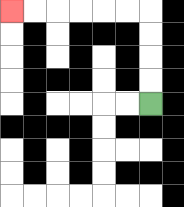{'start': '[6, 4]', 'end': '[0, 0]', 'path_directions': 'U,U,U,U,L,L,L,L,L,L', 'path_coordinates': '[[6, 4], [6, 3], [6, 2], [6, 1], [6, 0], [5, 0], [4, 0], [3, 0], [2, 0], [1, 0], [0, 0]]'}